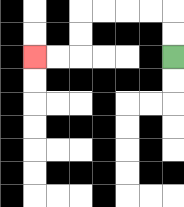{'start': '[7, 2]', 'end': '[1, 2]', 'path_directions': 'U,U,L,L,L,L,D,D,L,L', 'path_coordinates': '[[7, 2], [7, 1], [7, 0], [6, 0], [5, 0], [4, 0], [3, 0], [3, 1], [3, 2], [2, 2], [1, 2]]'}